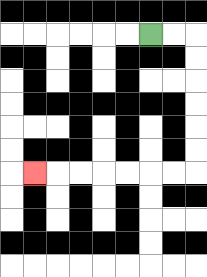{'start': '[6, 1]', 'end': '[1, 7]', 'path_directions': 'R,R,D,D,D,D,D,D,L,L,L,L,L,L,L', 'path_coordinates': '[[6, 1], [7, 1], [8, 1], [8, 2], [8, 3], [8, 4], [8, 5], [8, 6], [8, 7], [7, 7], [6, 7], [5, 7], [4, 7], [3, 7], [2, 7], [1, 7]]'}